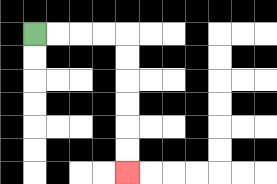{'start': '[1, 1]', 'end': '[5, 7]', 'path_directions': 'R,R,R,R,D,D,D,D,D,D', 'path_coordinates': '[[1, 1], [2, 1], [3, 1], [4, 1], [5, 1], [5, 2], [5, 3], [5, 4], [5, 5], [5, 6], [5, 7]]'}